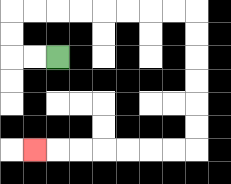{'start': '[2, 2]', 'end': '[1, 6]', 'path_directions': 'L,L,U,U,R,R,R,R,R,R,R,R,D,D,D,D,D,D,L,L,L,L,L,L,L', 'path_coordinates': '[[2, 2], [1, 2], [0, 2], [0, 1], [0, 0], [1, 0], [2, 0], [3, 0], [4, 0], [5, 0], [6, 0], [7, 0], [8, 0], [8, 1], [8, 2], [8, 3], [8, 4], [8, 5], [8, 6], [7, 6], [6, 6], [5, 6], [4, 6], [3, 6], [2, 6], [1, 6]]'}